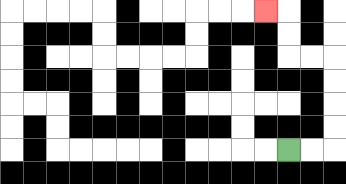{'start': '[12, 6]', 'end': '[11, 0]', 'path_directions': 'R,R,U,U,U,U,L,L,U,U,L', 'path_coordinates': '[[12, 6], [13, 6], [14, 6], [14, 5], [14, 4], [14, 3], [14, 2], [13, 2], [12, 2], [12, 1], [12, 0], [11, 0]]'}